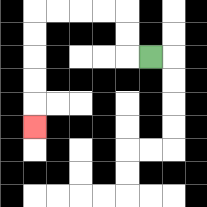{'start': '[6, 2]', 'end': '[1, 5]', 'path_directions': 'L,U,U,L,L,L,L,D,D,D,D,D', 'path_coordinates': '[[6, 2], [5, 2], [5, 1], [5, 0], [4, 0], [3, 0], [2, 0], [1, 0], [1, 1], [1, 2], [1, 3], [1, 4], [1, 5]]'}